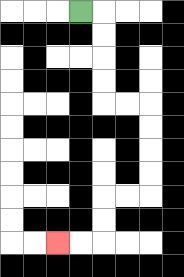{'start': '[3, 0]', 'end': '[2, 10]', 'path_directions': 'R,D,D,D,D,R,R,D,D,D,D,L,L,D,D,L,L', 'path_coordinates': '[[3, 0], [4, 0], [4, 1], [4, 2], [4, 3], [4, 4], [5, 4], [6, 4], [6, 5], [6, 6], [6, 7], [6, 8], [5, 8], [4, 8], [4, 9], [4, 10], [3, 10], [2, 10]]'}